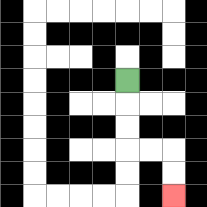{'start': '[5, 3]', 'end': '[7, 8]', 'path_directions': 'D,D,D,R,R,D,D', 'path_coordinates': '[[5, 3], [5, 4], [5, 5], [5, 6], [6, 6], [7, 6], [7, 7], [7, 8]]'}